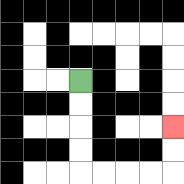{'start': '[3, 3]', 'end': '[7, 5]', 'path_directions': 'D,D,D,D,R,R,R,R,U,U', 'path_coordinates': '[[3, 3], [3, 4], [3, 5], [3, 6], [3, 7], [4, 7], [5, 7], [6, 7], [7, 7], [7, 6], [7, 5]]'}